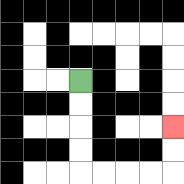{'start': '[3, 3]', 'end': '[7, 5]', 'path_directions': 'D,D,D,D,R,R,R,R,U,U', 'path_coordinates': '[[3, 3], [3, 4], [3, 5], [3, 6], [3, 7], [4, 7], [5, 7], [6, 7], [7, 7], [7, 6], [7, 5]]'}